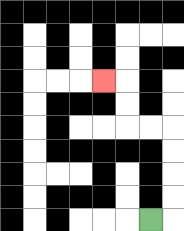{'start': '[6, 9]', 'end': '[4, 3]', 'path_directions': 'R,U,U,U,U,L,L,U,U,L', 'path_coordinates': '[[6, 9], [7, 9], [7, 8], [7, 7], [7, 6], [7, 5], [6, 5], [5, 5], [5, 4], [5, 3], [4, 3]]'}